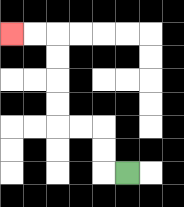{'start': '[5, 7]', 'end': '[0, 1]', 'path_directions': 'L,U,U,L,L,U,U,U,U,L,L', 'path_coordinates': '[[5, 7], [4, 7], [4, 6], [4, 5], [3, 5], [2, 5], [2, 4], [2, 3], [2, 2], [2, 1], [1, 1], [0, 1]]'}